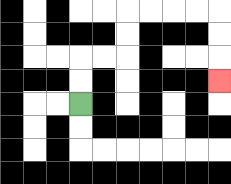{'start': '[3, 4]', 'end': '[9, 3]', 'path_directions': 'U,U,R,R,U,U,R,R,R,R,D,D,D', 'path_coordinates': '[[3, 4], [3, 3], [3, 2], [4, 2], [5, 2], [5, 1], [5, 0], [6, 0], [7, 0], [8, 0], [9, 0], [9, 1], [9, 2], [9, 3]]'}